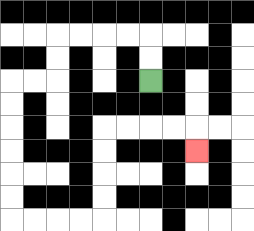{'start': '[6, 3]', 'end': '[8, 6]', 'path_directions': 'U,U,L,L,L,L,D,D,L,L,D,D,D,D,D,D,R,R,R,R,U,U,U,U,R,R,R,R,D', 'path_coordinates': '[[6, 3], [6, 2], [6, 1], [5, 1], [4, 1], [3, 1], [2, 1], [2, 2], [2, 3], [1, 3], [0, 3], [0, 4], [0, 5], [0, 6], [0, 7], [0, 8], [0, 9], [1, 9], [2, 9], [3, 9], [4, 9], [4, 8], [4, 7], [4, 6], [4, 5], [5, 5], [6, 5], [7, 5], [8, 5], [8, 6]]'}